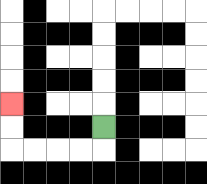{'start': '[4, 5]', 'end': '[0, 4]', 'path_directions': 'D,L,L,L,L,U,U', 'path_coordinates': '[[4, 5], [4, 6], [3, 6], [2, 6], [1, 6], [0, 6], [0, 5], [0, 4]]'}